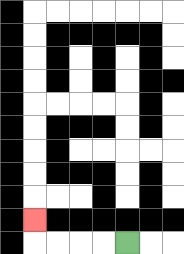{'start': '[5, 10]', 'end': '[1, 9]', 'path_directions': 'L,L,L,L,U', 'path_coordinates': '[[5, 10], [4, 10], [3, 10], [2, 10], [1, 10], [1, 9]]'}